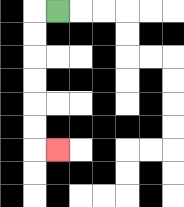{'start': '[2, 0]', 'end': '[2, 6]', 'path_directions': 'L,D,D,D,D,D,D,R', 'path_coordinates': '[[2, 0], [1, 0], [1, 1], [1, 2], [1, 3], [1, 4], [1, 5], [1, 6], [2, 6]]'}